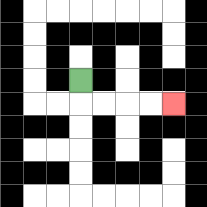{'start': '[3, 3]', 'end': '[7, 4]', 'path_directions': 'D,R,R,R,R', 'path_coordinates': '[[3, 3], [3, 4], [4, 4], [5, 4], [6, 4], [7, 4]]'}